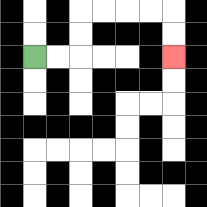{'start': '[1, 2]', 'end': '[7, 2]', 'path_directions': 'R,R,U,U,R,R,R,R,D,D', 'path_coordinates': '[[1, 2], [2, 2], [3, 2], [3, 1], [3, 0], [4, 0], [5, 0], [6, 0], [7, 0], [7, 1], [7, 2]]'}